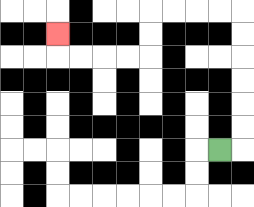{'start': '[9, 6]', 'end': '[2, 1]', 'path_directions': 'R,U,U,U,U,U,U,L,L,L,L,D,D,L,L,L,L,U', 'path_coordinates': '[[9, 6], [10, 6], [10, 5], [10, 4], [10, 3], [10, 2], [10, 1], [10, 0], [9, 0], [8, 0], [7, 0], [6, 0], [6, 1], [6, 2], [5, 2], [4, 2], [3, 2], [2, 2], [2, 1]]'}